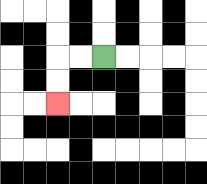{'start': '[4, 2]', 'end': '[2, 4]', 'path_directions': 'L,L,D,D', 'path_coordinates': '[[4, 2], [3, 2], [2, 2], [2, 3], [2, 4]]'}